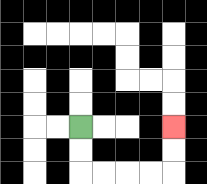{'start': '[3, 5]', 'end': '[7, 5]', 'path_directions': 'D,D,R,R,R,R,U,U', 'path_coordinates': '[[3, 5], [3, 6], [3, 7], [4, 7], [5, 7], [6, 7], [7, 7], [7, 6], [7, 5]]'}